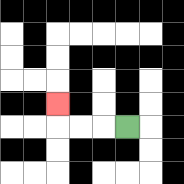{'start': '[5, 5]', 'end': '[2, 4]', 'path_directions': 'L,L,L,U', 'path_coordinates': '[[5, 5], [4, 5], [3, 5], [2, 5], [2, 4]]'}